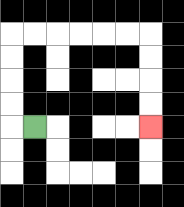{'start': '[1, 5]', 'end': '[6, 5]', 'path_directions': 'L,U,U,U,U,R,R,R,R,R,R,D,D,D,D', 'path_coordinates': '[[1, 5], [0, 5], [0, 4], [0, 3], [0, 2], [0, 1], [1, 1], [2, 1], [3, 1], [4, 1], [5, 1], [6, 1], [6, 2], [6, 3], [6, 4], [6, 5]]'}